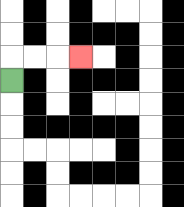{'start': '[0, 3]', 'end': '[3, 2]', 'path_directions': 'U,R,R,R', 'path_coordinates': '[[0, 3], [0, 2], [1, 2], [2, 2], [3, 2]]'}